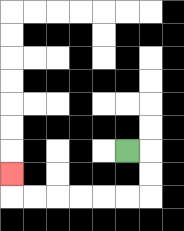{'start': '[5, 6]', 'end': '[0, 7]', 'path_directions': 'R,D,D,L,L,L,L,L,L,U', 'path_coordinates': '[[5, 6], [6, 6], [6, 7], [6, 8], [5, 8], [4, 8], [3, 8], [2, 8], [1, 8], [0, 8], [0, 7]]'}